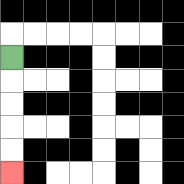{'start': '[0, 2]', 'end': '[0, 7]', 'path_directions': 'D,D,D,D,D', 'path_coordinates': '[[0, 2], [0, 3], [0, 4], [0, 5], [0, 6], [0, 7]]'}